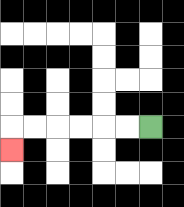{'start': '[6, 5]', 'end': '[0, 6]', 'path_directions': 'L,L,L,L,L,L,D', 'path_coordinates': '[[6, 5], [5, 5], [4, 5], [3, 5], [2, 5], [1, 5], [0, 5], [0, 6]]'}